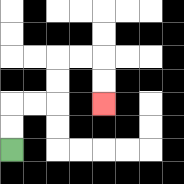{'start': '[0, 6]', 'end': '[4, 4]', 'path_directions': 'U,U,R,R,U,U,R,R,D,D', 'path_coordinates': '[[0, 6], [0, 5], [0, 4], [1, 4], [2, 4], [2, 3], [2, 2], [3, 2], [4, 2], [4, 3], [4, 4]]'}